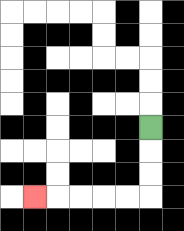{'start': '[6, 5]', 'end': '[1, 8]', 'path_directions': 'D,D,D,L,L,L,L,L', 'path_coordinates': '[[6, 5], [6, 6], [6, 7], [6, 8], [5, 8], [4, 8], [3, 8], [2, 8], [1, 8]]'}